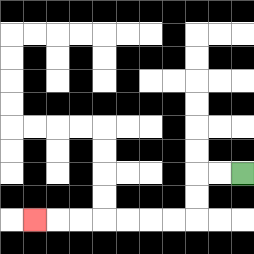{'start': '[10, 7]', 'end': '[1, 9]', 'path_directions': 'L,L,D,D,L,L,L,L,L,L,L', 'path_coordinates': '[[10, 7], [9, 7], [8, 7], [8, 8], [8, 9], [7, 9], [6, 9], [5, 9], [4, 9], [3, 9], [2, 9], [1, 9]]'}